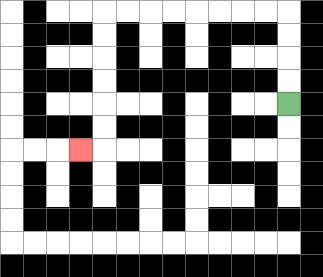{'start': '[12, 4]', 'end': '[3, 6]', 'path_directions': 'U,U,U,U,L,L,L,L,L,L,L,L,D,D,D,D,D,D,L', 'path_coordinates': '[[12, 4], [12, 3], [12, 2], [12, 1], [12, 0], [11, 0], [10, 0], [9, 0], [8, 0], [7, 0], [6, 0], [5, 0], [4, 0], [4, 1], [4, 2], [4, 3], [4, 4], [4, 5], [4, 6], [3, 6]]'}